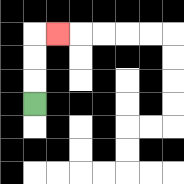{'start': '[1, 4]', 'end': '[2, 1]', 'path_directions': 'U,U,U,R', 'path_coordinates': '[[1, 4], [1, 3], [1, 2], [1, 1], [2, 1]]'}